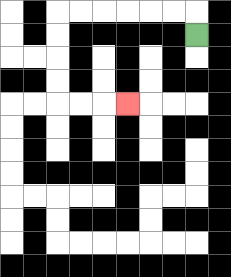{'start': '[8, 1]', 'end': '[5, 4]', 'path_directions': 'U,L,L,L,L,L,L,D,D,D,D,R,R,R', 'path_coordinates': '[[8, 1], [8, 0], [7, 0], [6, 0], [5, 0], [4, 0], [3, 0], [2, 0], [2, 1], [2, 2], [2, 3], [2, 4], [3, 4], [4, 4], [5, 4]]'}